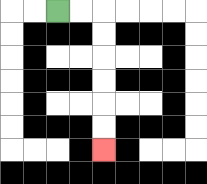{'start': '[2, 0]', 'end': '[4, 6]', 'path_directions': 'R,R,D,D,D,D,D,D', 'path_coordinates': '[[2, 0], [3, 0], [4, 0], [4, 1], [4, 2], [4, 3], [4, 4], [4, 5], [4, 6]]'}